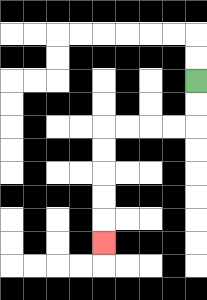{'start': '[8, 3]', 'end': '[4, 10]', 'path_directions': 'D,D,L,L,L,L,D,D,D,D,D', 'path_coordinates': '[[8, 3], [8, 4], [8, 5], [7, 5], [6, 5], [5, 5], [4, 5], [4, 6], [4, 7], [4, 8], [4, 9], [4, 10]]'}